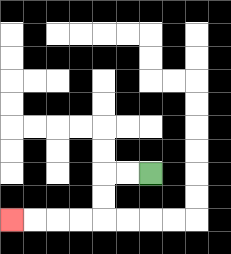{'start': '[6, 7]', 'end': '[0, 9]', 'path_directions': 'L,L,D,D,L,L,L,L', 'path_coordinates': '[[6, 7], [5, 7], [4, 7], [4, 8], [4, 9], [3, 9], [2, 9], [1, 9], [0, 9]]'}